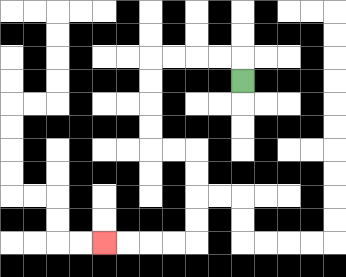{'start': '[10, 3]', 'end': '[4, 10]', 'path_directions': 'U,L,L,L,L,D,D,D,D,R,R,D,D,D,D,L,L,L,L', 'path_coordinates': '[[10, 3], [10, 2], [9, 2], [8, 2], [7, 2], [6, 2], [6, 3], [6, 4], [6, 5], [6, 6], [7, 6], [8, 6], [8, 7], [8, 8], [8, 9], [8, 10], [7, 10], [6, 10], [5, 10], [4, 10]]'}